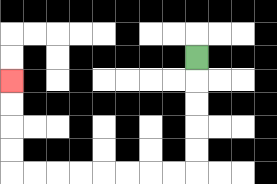{'start': '[8, 2]', 'end': '[0, 3]', 'path_directions': 'D,D,D,D,D,L,L,L,L,L,L,L,L,U,U,U,U', 'path_coordinates': '[[8, 2], [8, 3], [8, 4], [8, 5], [8, 6], [8, 7], [7, 7], [6, 7], [5, 7], [4, 7], [3, 7], [2, 7], [1, 7], [0, 7], [0, 6], [0, 5], [0, 4], [0, 3]]'}